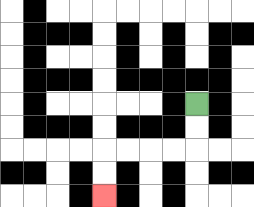{'start': '[8, 4]', 'end': '[4, 8]', 'path_directions': 'D,D,L,L,L,L,D,D', 'path_coordinates': '[[8, 4], [8, 5], [8, 6], [7, 6], [6, 6], [5, 6], [4, 6], [4, 7], [4, 8]]'}